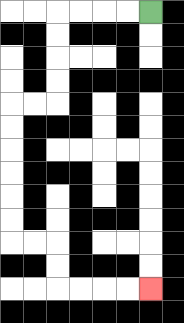{'start': '[6, 0]', 'end': '[6, 12]', 'path_directions': 'L,L,L,L,D,D,D,D,L,L,D,D,D,D,D,D,R,R,D,D,R,R,R,R', 'path_coordinates': '[[6, 0], [5, 0], [4, 0], [3, 0], [2, 0], [2, 1], [2, 2], [2, 3], [2, 4], [1, 4], [0, 4], [0, 5], [0, 6], [0, 7], [0, 8], [0, 9], [0, 10], [1, 10], [2, 10], [2, 11], [2, 12], [3, 12], [4, 12], [5, 12], [6, 12]]'}